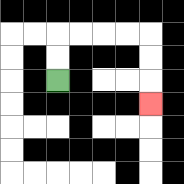{'start': '[2, 3]', 'end': '[6, 4]', 'path_directions': 'U,U,R,R,R,R,D,D,D', 'path_coordinates': '[[2, 3], [2, 2], [2, 1], [3, 1], [4, 1], [5, 1], [6, 1], [6, 2], [6, 3], [6, 4]]'}